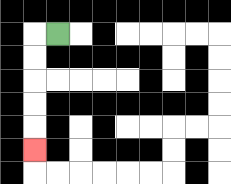{'start': '[2, 1]', 'end': '[1, 6]', 'path_directions': 'L,D,D,D,D,D', 'path_coordinates': '[[2, 1], [1, 1], [1, 2], [1, 3], [1, 4], [1, 5], [1, 6]]'}